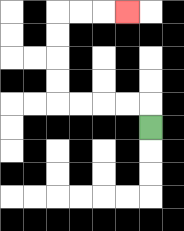{'start': '[6, 5]', 'end': '[5, 0]', 'path_directions': 'U,L,L,L,L,U,U,U,U,R,R,R', 'path_coordinates': '[[6, 5], [6, 4], [5, 4], [4, 4], [3, 4], [2, 4], [2, 3], [2, 2], [2, 1], [2, 0], [3, 0], [4, 0], [5, 0]]'}